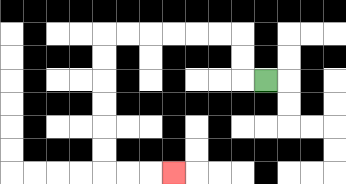{'start': '[11, 3]', 'end': '[7, 7]', 'path_directions': 'L,U,U,L,L,L,L,L,L,D,D,D,D,D,D,R,R,R', 'path_coordinates': '[[11, 3], [10, 3], [10, 2], [10, 1], [9, 1], [8, 1], [7, 1], [6, 1], [5, 1], [4, 1], [4, 2], [4, 3], [4, 4], [4, 5], [4, 6], [4, 7], [5, 7], [6, 7], [7, 7]]'}